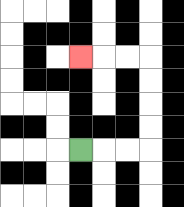{'start': '[3, 6]', 'end': '[3, 2]', 'path_directions': 'R,R,R,U,U,U,U,L,L,L', 'path_coordinates': '[[3, 6], [4, 6], [5, 6], [6, 6], [6, 5], [6, 4], [6, 3], [6, 2], [5, 2], [4, 2], [3, 2]]'}